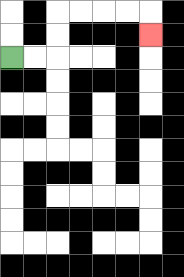{'start': '[0, 2]', 'end': '[6, 1]', 'path_directions': 'R,R,U,U,R,R,R,R,D', 'path_coordinates': '[[0, 2], [1, 2], [2, 2], [2, 1], [2, 0], [3, 0], [4, 0], [5, 0], [6, 0], [6, 1]]'}